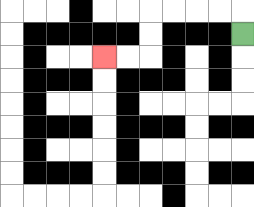{'start': '[10, 1]', 'end': '[4, 2]', 'path_directions': 'U,L,L,L,L,D,D,L,L', 'path_coordinates': '[[10, 1], [10, 0], [9, 0], [8, 0], [7, 0], [6, 0], [6, 1], [6, 2], [5, 2], [4, 2]]'}